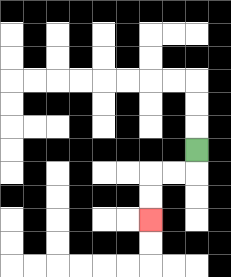{'start': '[8, 6]', 'end': '[6, 9]', 'path_directions': 'D,L,L,D,D', 'path_coordinates': '[[8, 6], [8, 7], [7, 7], [6, 7], [6, 8], [6, 9]]'}